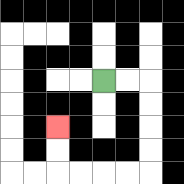{'start': '[4, 3]', 'end': '[2, 5]', 'path_directions': 'R,R,D,D,D,D,L,L,L,L,U,U', 'path_coordinates': '[[4, 3], [5, 3], [6, 3], [6, 4], [6, 5], [6, 6], [6, 7], [5, 7], [4, 7], [3, 7], [2, 7], [2, 6], [2, 5]]'}